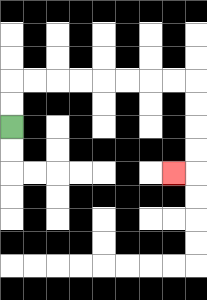{'start': '[0, 5]', 'end': '[7, 7]', 'path_directions': 'U,U,R,R,R,R,R,R,R,R,D,D,D,D,L', 'path_coordinates': '[[0, 5], [0, 4], [0, 3], [1, 3], [2, 3], [3, 3], [4, 3], [5, 3], [6, 3], [7, 3], [8, 3], [8, 4], [8, 5], [8, 6], [8, 7], [7, 7]]'}